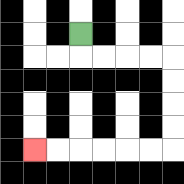{'start': '[3, 1]', 'end': '[1, 6]', 'path_directions': 'D,R,R,R,R,D,D,D,D,L,L,L,L,L,L', 'path_coordinates': '[[3, 1], [3, 2], [4, 2], [5, 2], [6, 2], [7, 2], [7, 3], [7, 4], [7, 5], [7, 6], [6, 6], [5, 6], [4, 6], [3, 6], [2, 6], [1, 6]]'}